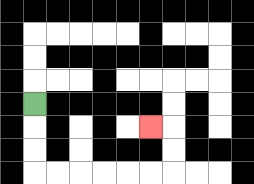{'start': '[1, 4]', 'end': '[6, 5]', 'path_directions': 'D,D,D,R,R,R,R,R,R,U,U,L', 'path_coordinates': '[[1, 4], [1, 5], [1, 6], [1, 7], [2, 7], [3, 7], [4, 7], [5, 7], [6, 7], [7, 7], [7, 6], [7, 5], [6, 5]]'}